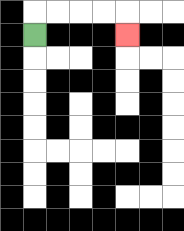{'start': '[1, 1]', 'end': '[5, 1]', 'path_directions': 'U,R,R,R,R,D', 'path_coordinates': '[[1, 1], [1, 0], [2, 0], [3, 0], [4, 0], [5, 0], [5, 1]]'}